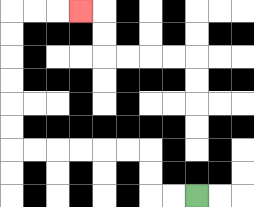{'start': '[8, 8]', 'end': '[3, 0]', 'path_directions': 'L,L,U,U,L,L,L,L,L,L,U,U,U,U,U,U,R,R,R', 'path_coordinates': '[[8, 8], [7, 8], [6, 8], [6, 7], [6, 6], [5, 6], [4, 6], [3, 6], [2, 6], [1, 6], [0, 6], [0, 5], [0, 4], [0, 3], [0, 2], [0, 1], [0, 0], [1, 0], [2, 0], [3, 0]]'}